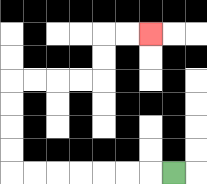{'start': '[7, 7]', 'end': '[6, 1]', 'path_directions': 'L,L,L,L,L,L,L,U,U,U,U,R,R,R,R,U,U,R,R', 'path_coordinates': '[[7, 7], [6, 7], [5, 7], [4, 7], [3, 7], [2, 7], [1, 7], [0, 7], [0, 6], [0, 5], [0, 4], [0, 3], [1, 3], [2, 3], [3, 3], [4, 3], [4, 2], [4, 1], [5, 1], [6, 1]]'}